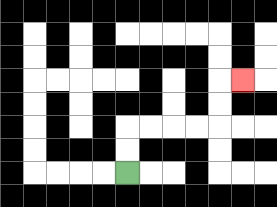{'start': '[5, 7]', 'end': '[10, 3]', 'path_directions': 'U,U,R,R,R,R,U,U,R', 'path_coordinates': '[[5, 7], [5, 6], [5, 5], [6, 5], [7, 5], [8, 5], [9, 5], [9, 4], [9, 3], [10, 3]]'}